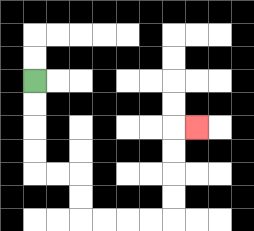{'start': '[1, 3]', 'end': '[8, 5]', 'path_directions': 'D,D,D,D,R,R,D,D,R,R,R,R,U,U,U,U,R', 'path_coordinates': '[[1, 3], [1, 4], [1, 5], [1, 6], [1, 7], [2, 7], [3, 7], [3, 8], [3, 9], [4, 9], [5, 9], [6, 9], [7, 9], [7, 8], [7, 7], [7, 6], [7, 5], [8, 5]]'}